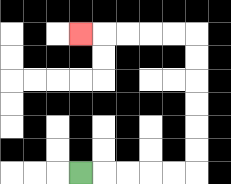{'start': '[3, 7]', 'end': '[3, 1]', 'path_directions': 'R,R,R,R,R,U,U,U,U,U,U,L,L,L,L,L', 'path_coordinates': '[[3, 7], [4, 7], [5, 7], [6, 7], [7, 7], [8, 7], [8, 6], [8, 5], [8, 4], [8, 3], [8, 2], [8, 1], [7, 1], [6, 1], [5, 1], [4, 1], [3, 1]]'}